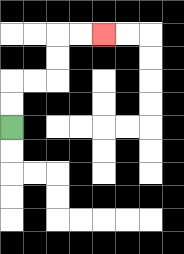{'start': '[0, 5]', 'end': '[4, 1]', 'path_directions': 'U,U,R,R,U,U,R,R', 'path_coordinates': '[[0, 5], [0, 4], [0, 3], [1, 3], [2, 3], [2, 2], [2, 1], [3, 1], [4, 1]]'}